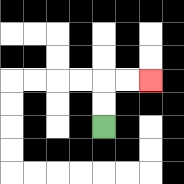{'start': '[4, 5]', 'end': '[6, 3]', 'path_directions': 'U,U,R,R', 'path_coordinates': '[[4, 5], [4, 4], [4, 3], [5, 3], [6, 3]]'}